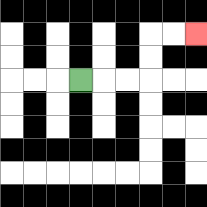{'start': '[3, 3]', 'end': '[8, 1]', 'path_directions': 'R,R,R,U,U,R,R', 'path_coordinates': '[[3, 3], [4, 3], [5, 3], [6, 3], [6, 2], [6, 1], [7, 1], [8, 1]]'}